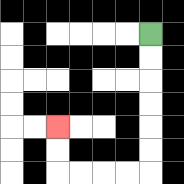{'start': '[6, 1]', 'end': '[2, 5]', 'path_directions': 'D,D,D,D,D,D,L,L,L,L,U,U', 'path_coordinates': '[[6, 1], [6, 2], [6, 3], [6, 4], [6, 5], [6, 6], [6, 7], [5, 7], [4, 7], [3, 7], [2, 7], [2, 6], [2, 5]]'}